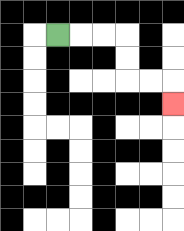{'start': '[2, 1]', 'end': '[7, 4]', 'path_directions': 'R,R,R,D,D,R,R,D', 'path_coordinates': '[[2, 1], [3, 1], [4, 1], [5, 1], [5, 2], [5, 3], [6, 3], [7, 3], [7, 4]]'}